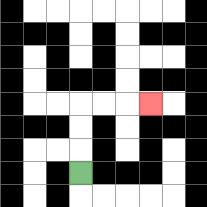{'start': '[3, 7]', 'end': '[6, 4]', 'path_directions': 'U,U,U,R,R,R', 'path_coordinates': '[[3, 7], [3, 6], [3, 5], [3, 4], [4, 4], [5, 4], [6, 4]]'}